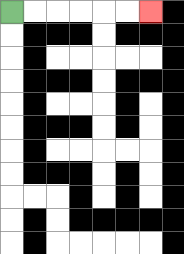{'start': '[0, 0]', 'end': '[6, 0]', 'path_directions': 'R,R,R,R,R,R', 'path_coordinates': '[[0, 0], [1, 0], [2, 0], [3, 0], [4, 0], [5, 0], [6, 0]]'}